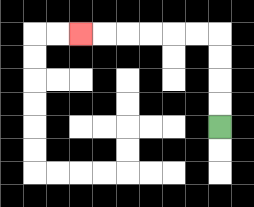{'start': '[9, 5]', 'end': '[3, 1]', 'path_directions': 'U,U,U,U,L,L,L,L,L,L', 'path_coordinates': '[[9, 5], [9, 4], [9, 3], [9, 2], [9, 1], [8, 1], [7, 1], [6, 1], [5, 1], [4, 1], [3, 1]]'}